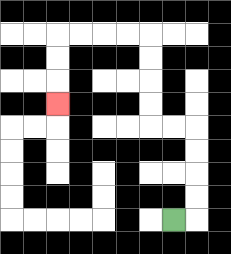{'start': '[7, 9]', 'end': '[2, 4]', 'path_directions': 'R,U,U,U,U,L,L,U,U,U,U,L,L,L,L,D,D,D', 'path_coordinates': '[[7, 9], [8, 9], [8, 8], [8, 7], [8, 6], [8, 5], [7, 5], [6, 5], [6, 4], [6, 3], [6, 2], [6, 1], [5, 1], [4, 1], [3, 1], [2, 1], [2, 2], [2, 3], [2, 4]]'}